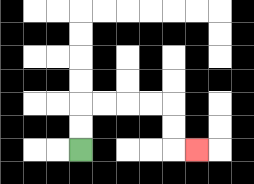{'start': '[3, 6]', 'end': '[8, 6]', 'path_directions': 'U,U,R,R,R,R,D,D,R', 'path_coordinates': '[[3, 6], [3, 5], [3, 4], [4, 4], [5, 4], [6, 4], [7, 4], [7, 5], [7, 6], [8, 6]]'}